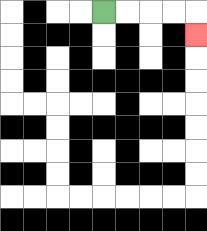{'start': '[4, 0]', 'end': '[8, 1]', 'path_directions': 'R,R,R,R,D', 'path_coordinates': '[[4, 0], [5, 0], [6, 0], [7, 0], [8, 0], [8, 1]]'}